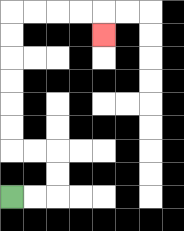{'start': '[0, 8]', 'end': '[4, 1]', 'path_directions': 'R,R,U,U,L,L,U,U,U,U,U,U,R,R,R,R,D', 'path_coordinates': '[[0, 8], [1, 8], [2, 8], [2, 7], [2, 6], [1, 6], [0, 6], [0, 5], [0, 4], [0, 3], [0, 2], [0, 1], [0, 0], [1, 0], [2, 0], [3, 0], [4, 0], [4, 1]]'}